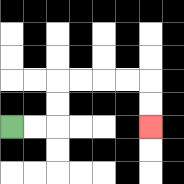{'start': '[0, 5]', 'end': '[6, 5]', 'path_directions': 'R,R,U,U,R,R,R,R,D,D', 'path_coordinates': '[[0, 5], [1, 5], [2, 5], [2, 4], [2, 3], [3, 3], [4, 3], [5, 3], [6, 3], [6, 4], [6, 5]]'}